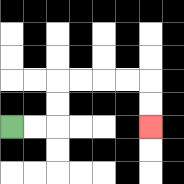{'start': '[0, 5]', 'end': '[6, 5]', 'path_directions': 'R,R,U,U,R,R,R,R,D,D', 'path_coordinates': '[[0, 5], [1, 5], [2, 5], [2, 4], [2, 3], [3, 3], [4, 3], [5, 3], [6, 3], [6, 4], [6, 5]]'}